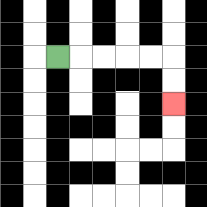{'start': '[2, 2]', 'end': '[7, 4]', 'path_directions': 'R,R,R,R,R,D,D', 'path_coordinates': '[[2, 2], [3, 2], [4, 2], [5, 2], [6, 2], [7, 2], [7, 3], [7, 4]]'}